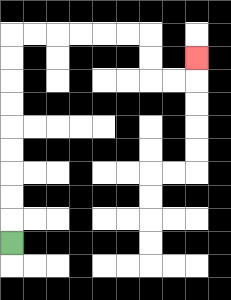{'start': '[0, 10]', 'end': '[8, 2]', 'path_directions': 'U,U,U,U,U,U,U,U,U,R,R,R,R,R,R,D,D,R,R,U', 'path_coordinates': '[[0, 10], [0, 9], [0, 8], [0, 7], [0, 6], [0, 5], [0, 4], [0, 3], [0, 2], [0, 1], [1, 1], [2, 1], [3, 1], [4, 1], [5, 1], [6, 1], [6, 2], [6, 3], [7, 3], [8, 3], [8, 2]]'}